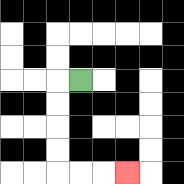{'start': '[3, 3]', 'end': '[5, 7]', 'path_directions': 'L,D,D,D,D,R,R,R', 'path_coordinates': '[[3, 3], [2, 3], [2, 4], [2, 5], [2, 6], [2, 7], [3, 7], [4, 7], [5, 7]]'}